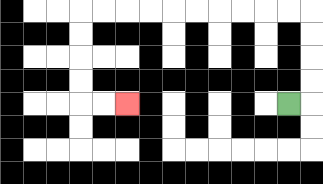{'start': '[12, 4]', 'end': '[5, 4]', 'path_directions': 'R,U,U,U,U,L,L,L,L,L,L,L,L,L,L,D,D,D,D,R,R', 'path_coordinates': '[[12, 4], [13, 4], [13, 3], [13, 2], [13, 1], [13, 0], [12, 0], [11, 0], [10, 0], [9, 0], [8, 0], [7, 0], [6, 0], [5, 0], [4, 0], [3, 0], [3, 1], [3, 2], [3, 3], [3, 4], [4, 4], [5, 4]]'}